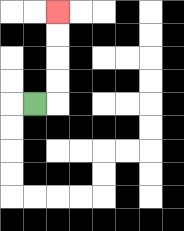{'start': '[1, 4]', 'end': '[2, 0]', 'path_directions': 'R,U,U,U,U', 'path_coordinates': '[[1, 4], [2, 4], [2, 3], [2, 2], [2, 1], [2, 0]]'}